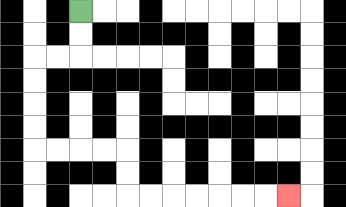{'start': '[3, 0]', 'end': '[12, 8]', 'path_directions': 'D,D,L,L,D,D,D,D,R,R,R,R,D,D,R,R,R,R,R,R,R', 'path_coordinates': '[[3, 0], [3, 1], [3, 2], [2, 2], [1, 2], [1, 3], [1, 4], [1, 5], [1, 6], [2, 6], [3, 6], [4, 6], [5, 6], [5, 7], [5, 8], [6, 8], [7, 8], [8, 8], [9, 8], [10, 8], [11, 8], [12, 8]]'}